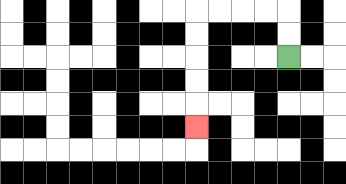{'start': '[12, 2]', 'end': '[8, 5]', 'path_directions': 'U,U,L,L,L,L,D,D,D,D,D', 'path_coordinates': '[[12, 2], [12, 1], [12, 0], [11, 0], [10, 0], [9, 0], [8, 0], [8, 1], [8, 2], [8, 3], [8, 4], [8, 5]]'}